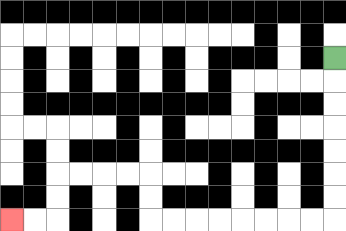{'start': '[14, 2]', 'end': '[0, 9]', 'path_directions': 'D,D,D,D,D,D,D,L,L,L,L,L,L,L,L,U,U,L,L,L,L,D,D,L,L', 'path_coordinates': '[[14, 2], [14, 3], [14, 4], [14, 5], [14, 6], [14, 7], [14, 8], [14, 9], [13, 9], [12, 9], [11, 9], [10, 9], [9, 9], [8, 9], [7, 9], [6, 9], [6, 8], [6, 7], [5, 7], [4, 7], [3, 7], [2, 7], [2, 8], [2, 9], [1, 9], [0, 9]]'}